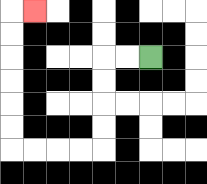{'start': '[6, 2]', 'end': '[1, 0]', 'path_directions': 'L,L,D,D,D,D,L,L,L,L,U,U,U,U,U,U,R', 'path_coordinates': '[[6, 2], [5, 2], [4, 2], [4, 3], [4, 4], [4, 5], [4, 6], [3, 6], [2, 6], [1, 6], [0, 6], [0, 5], [0, 4], [0, 3], [0, 2], [0, 1], [0, 0], [1, 0]]'}